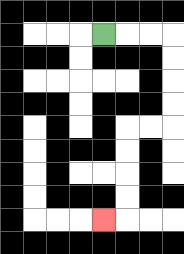{'start': '[4, 1]', 'end': '[4, 9]', 'path_directions': 'R,R,R,D,D,D,D,L,L,D,D,D,D,L', 'path_coordinates': '[[4, 1], [5, 1], [6, 1], [7, 1], [7, 2], [7, 3], [7, 4], [7, 5], [6, 5], [5, 5], [5, 6], [5, 7], [5, 8], [5, 9], [4, 9]]'}